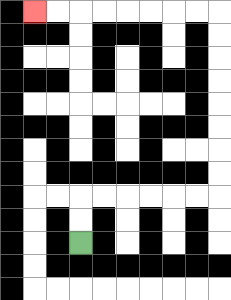{'start': '[3, 10]', 'end': '[1, 0]', 'path_directions': 'U,U,R,R,R,R,R,R,U,U,U,U,U,U,U,U,L,L,L,L,L,L,L,L', 'path_coordinates': '[[3, 10], [3, 9], [3, 8], [4, 8], [5, 8], [6, 8], [7, 8], [8, 8], [9, 8], [9, 7], [9, 6], [9, 5], [9, 4], [9, 3], [9, 2], [9, 1], [9, 0], [8, 0], [7, 0], [6, 0], [5, 0], [4, 0], [3, 0], [2, 0], [1, 0]]'}